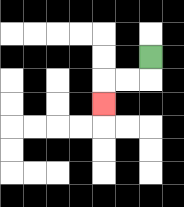{'start': '[6, 2]', 'end': '[4, 4]', 'path_directions': 'D,L,L,D', 'path_coordinates': '[[6, 2], [6, 3], [5, 3], [4, 3], [4, 4]]'}